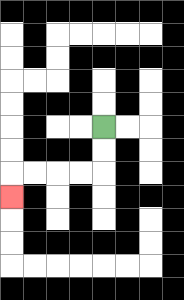{'start': '[4, 5]', 'end': '[0, 8]', 'path_directions': 'D,D,L,L,L,L,D', 'path_coordinates': '[[4, 5], [4, 6], [4, 7], [3, 7], [2, 7], [1, 7], [0, 7], [0, 8]]'}